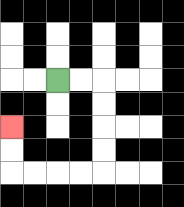{'start': '[2, 3]', 'end': '[0, 5]', 'path_directions': 'R,R,D,D,D,D,L,L,L,L,U,U', 'path_coordinates': '[[2, 3], [3, 3], [4, 3], [4, 4], [4, 5], [4, 6], [4, 7], [3, 7], [2, 7], [1, 7], [0, 7], [0, 6], [0, 5]]'}